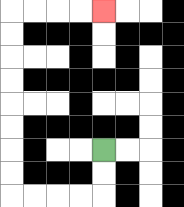{'start': '[4, 6]', 'end': '[4, 0]', 'path_directions': 'D,D,L,L,L,L,U,U,U,U,U,U,U,U,R,R,R,R', 'path_coordinates': '[[4, 6], [4, 7], [4, 8], [3, 8], [2, 8], [1, 8], [0, 8], [0, 7], [0, 6], [0, 5], [0, 4], [0, 3], [0, 2], [0, 1], [0, 0], [1, 0], [2, 0], [3, 0], [4, 0]]'}